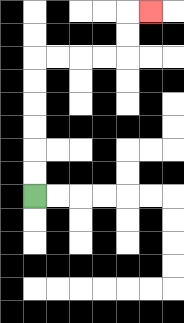{'start': '[1, 8]', 'end': '[6, 0]', 'path_directions': 'U,U,U,U,U,U,R,R,R,R,U,U,R', 'path_coordinates': '[[1, 8], [1, 7], [1, 6], [1, 5], [1, 4], [1, 3], [1, 2], [2, 2], [3, 2], [4, 2], [5, 2], [5, 1], [5, 0], [6, 0]]'}